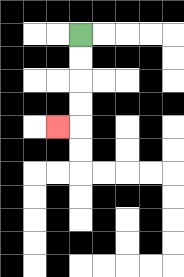{'start': '[3, 1]', 'end': '[2, 5]', 'path_directions': 'D,D,D,D,L', 'path_coordinates': '[[3, 1], [3, 2], [3, 3], [3, 4], [3, 5], [2, 5]]'}